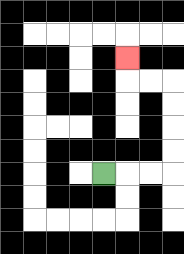{'start': '[4, 7]', 'end': '[5, 2]', 'path_directions': 'R,R,R,U,U,U,U,L,L,U', 'path_coordinates': '[[4, 7], [5, 7], [6, 7], [7, 7], [7, 6], [7, 5], [7, 4], [7, 3], [6, 3], [5, 3], [5, 2]]'}